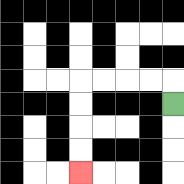{'start': '[7, 4]', 'end': '[3, 7]', 'path_directions': 'U,L,L,L,L,D,D,D,D', 'path_coordinates': '[[7, 4], [7, 3], [6, 3], [5, 3], [4, 3], [3, 3], [3, 4], [3, 5], [3, 6], [3, 7]]'}